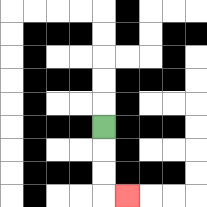{'start': '[4, 5]', 'end': '[5, 8]', 'path_directions': 'D,D,D,R', 'path_coordinates': '[[4, 5], [4, 6], [4, 7], [4, 8], [5, 8]]'}